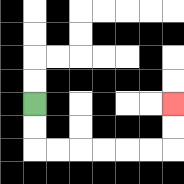{'start': '[1, 4]', 'end': '[7, 4]', 'path_directions': 'D,D,R,R,R,R,R,R,U,U', 'path_coordinates': '[[1, 4], [1, 5], [1, 6], [2, 6], [3, 6], [4, 6], [5, 6], [6, 6], [7, 6], [7, 5], [7, 4]]'}